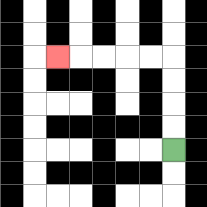{'start': '[7, 6]', 'end': '[2, 2]', 'path_directions': 'U,U,U,U,L,L,L,L,L', 'path_coordinates': '[[7, 6], [7, 5], [7, 4], [7, 3], [7, 2], [6, 2], [5, 2], [4, 2], [3, 2], [2, 2]]'}